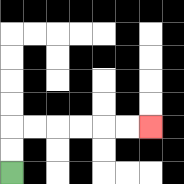{'start': '[0, 7]', 'end': '[6, 5]', 'path_directions': 'U,U,R,R,R,R,R,R', 'path_coordinates': '[[0, 7], [0, 6], [0, 5], [1, 5], [2, 5], [3, 5], [4, 5], [5, 5], [6, 5]]'}